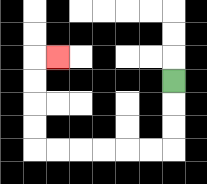{'start': '[7, 3]', 'end': '[2, 2]', 'path_directions': 'D,D,D,L,L,L,L,L,L,U,U,U,U,R', 'path_coordinates': '[[7, 3], [7, 4], [7, 5], [7, 6], [6, 6], [5, 6], [4, 6], [3, 6], [2, 6], [1, 6], [1, 5], [1, 4], [1, 3], [1, 2], [2, 2]]'}